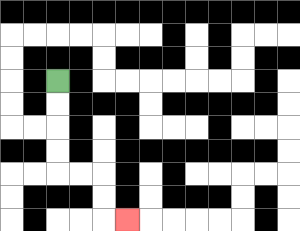{'start': '[2, 3]', 'end': '[5, 9]', 'path_directions': 'D,D,D,D,R,R,D,D,R', 'path_coordinates': '[[2, 3], [2, 4], [2, 5], [2, 6], [2, 7], [3, 7], [4, 7], [4, 8], [4, 9], [5, 9]]'}